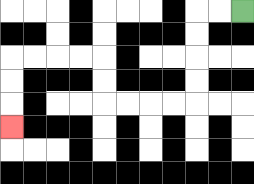{'start': '[10, 0]', 'end': '[0, 5]', 'path_directions': 'L,L,D,D,D,D,L,L,L,L,U,U,L,L,L,L,D,D,D', 'path_coordinates': '[[10, 0], [9, 0], [8, 0], [8, 1], [8, 2], [8, 3], [8, 4], [7, 4], [6, 4], [5, 4], [4, 4], [4, 3], [4, 2], [3, 2], [2, 2], [1, 2], [0, 2], [0, 3], [0, 4], [0, 5]]'}